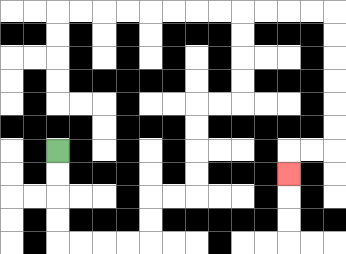{'start': '[2, 6]', 'end': '[12, 7]', 'path_directions': 'D,D,D,D,R,R,R,R,U,U,R,R,U,U,U,U,R,R,U,U,U,U,R,R,R,R,D,D,D,D,D,D,L,L,D', 'path_coordinates': '[[2, 6], [2, 7], [2, 8], [2, 9], [2, 10], [3, 10], [4, 10], [5, 10], [6, 10], [6, 9], [6, 8], [7, 8], [8, 8], [8, 7], [8, 6], [8, 5], [8, 4], [9, 4], [10, 4], [10, 3], [10, 2], [10, 1], [10, 0], [11, 0], [12, 0], [13, 0], [14, 0], [14, 1], [14, 2], [14, 3], [14, 4], [14, 5], [14, 6], [13, 6], [12, 6], [12, 7]]'}